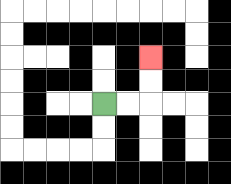{'start': '[4, 4]', 'end': '[6, 2]', 'path_directions': 'R,R,U,U', 'path_coordinates': '[[4, 4], [5, 4], [6, 4], [6, 3], [6, 2]]'}